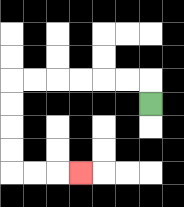{'start': '[6, 4]', 'end': '[3, 7]', 'path_directions': 'U,L,L,L,L,L,L,D,D,D,D,R,R,R', 'path_coordinates': '[[6, 4], [6, 3], [5, 3], [4, 3], [3, 3], [2, 3], [1, 3], [0, 3], [0, 4], [0, 5], [0, 6], [0, 7], [1, 7], [2, 7], [3, 7]]'}